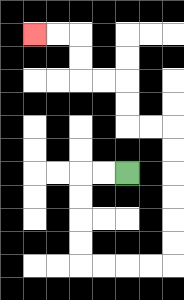{'start': '[5, 7]', 'end': '[1, 1]', 'path_directions': 'L,L,D,D,D,D,R,R,R,R,U,U,U,U,U,U,L,L,U,U,L,L,U,U,L,L', 'path_coordinates': '[[5, 7], [4, 7], [3, 7], [3, 8], [3, 9], [3, 10], [3, 11], [4, 11], [5, 11], [6, 11], [7, 11], [7, 10], [7, 9], [7, 8], [7, 7], [7, 6], [7, 5], [6, 5], [5, 5], [5, 4], [5, 3], [4, 3], [3, 3], [3, 2], [3, 1], [2, 1], [1, 1]]'}